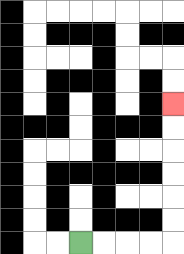{'start': '[3, 10]', 'end': '[7, 4]', 'path_directions': 'R,R,R,R,U,U,U,U,U,U', 'path_coordinates': '[[3, 10], [4, 10], [5, 10], [6, 10], [7, 10], [7, 9], [7, 8], [7, 7], [7, 6], [7, 5], [7, 4]]'}